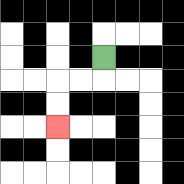{'start': '[4, 2]', 'end': '[2, 5]', 'path_directions': 'D,L,L,D,D', 'path_coordinates': '[[4, 2], [4, 3], [3, 3], [2, 3], [2, 4], [2, 5]]'}